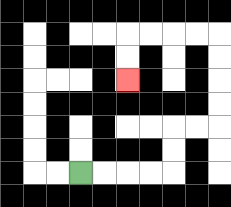{'start': '[3, 7]', 'end': '[5, 3]', 'path_directions': 'R,R,R,R,U,U,R,R,U,U,U,U,L,L,L,L,D,D', 'path_coordinates': '[[3, 7], [4, 7], [5, 7], [6, 7], [7, 7], [7, 6], [7, 5], [8, 5], [9, 5], [9, 4], [9, 3], [9, 2], [9, 1], [8, 1], [7, 1], [6, 1], [5, 1], [5, 2], [5, 3]]'}